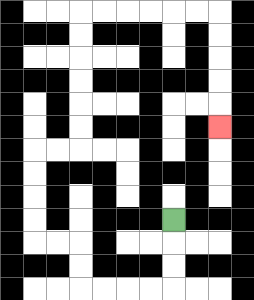{'start': '[7, 9]', 'end': '[9, 5]', 'path_directions': 'D,D,D,L,L,L,L,U,U,L,L,U,U,U,U,R,R,U,U,U,U,U,U,R,R,R,R,R,R,D,D,D,D,D', 'path_coordinates': '[[7, 9], [7, 10], [7, 11], [7, 12], [6, 12], [5, 12], [4, 12], [3, 12], [3, 11], [3, 10], [2, 10], [1, 10], [1, 9], [1, 8], [1, 7], [1, 6], [2, 6], [3, 6], [3, 5], [3, 4], [3, 3], [3, 2], [3, 1], [3, 0], [4, 0], [5, 0], [6, 0], [7, 0], [8, 0], [9, 0], [9, 1], [9, 2], [9, 3], [9, 4], [9, 5]]'}